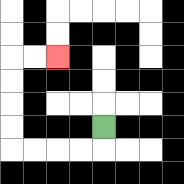{'start': '[4, 5]', 'end': '[2, 2]', 'path_directions': 'D,L,L,L,L,U,U,U,U,R,R', 'path_coordinates': '[[4, 5], [4, 6], [3, 6], [2, 6], [1, 6], [0, 6], [0, 5], [0, 4], [0, 3], [0, 2], [1, 2], [2, 2]]'}